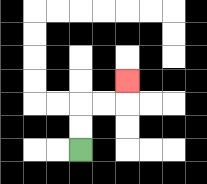{'start': '[3, 6]', 'end': '[5, 3]', 'path_directions': 'U,U,R,R,U', 'path_coordinates': '[[3, 6], [3, 5], [3, 4], [4, 4], [5, 4], [5, 3]]'}